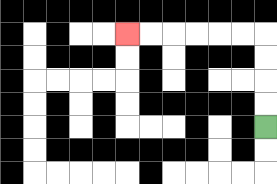{'start': '[11, 5]', 'end': '[5, 1]', 'path_directions': 'U,U,U,U,L,L,L,L,L,L', 'path_coordinates': '[[11, 5], [11, 4], [11, 3], [11, 2], [11, 1], [10, 1], [9, 1], [8, 1], [7, 1], [6, 1], [5, 1]]'}